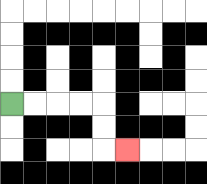{'start': '[0, 4]', 'end': '[5, 6]', 'path_directions': 'R,R,R,R,D,D,R', 'path_coordinates': '[[0, 4], [1, 4], [2, 4], [3, 4], [4, 4], [4, 5], [4, 6], [5, 6]]'}